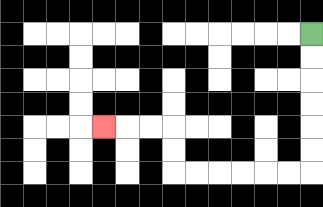{'start': '[13, 1]', 'end': '[4, 5]', 'path_directions': 'D,D,D,D,D,D,L,L,L,L,L,L,U,U,L,L,L', 'path_coordinates': '[[13, 1], [13, 2], [13, 3], [13, 4], [13, 5], [13, 6], [13, 7], [12, 7], [11, 7], [10, 7], [9, 7], [8, 7], [7, 7], [7, 6], [7, 5], [6, 5], [5, 5], [4, 5]]'}